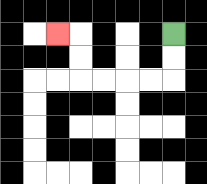{'start': '[7, 1]', 'end': '[2, 1]', 'path_directions': 'D,D,L,L,L,L,U,U,L', 'path_coordinates': '[[7, 1], [7, 2], [7, 3], [6, 3], [5, 3], [4, 3], [3, 3], [3, 2], [3, 1], [2, 1]]'}